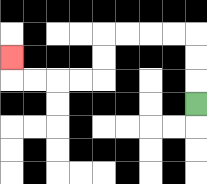{'start': '[8, 4]', 'end': '[0, 2]', 'path_directions': 'U,U,U,L,L,L,L,D,D,L,L,L,L,U', 'path_coordinates': '[[8, 4], [8, 3], [8, 2], [8, 1], [7, 1], [6, 1], [5, 1], [4, 1], [4, 2], [4, 3], [3, 3], [2, 3], [1, 3], [0, 3], [0, 2]]'}